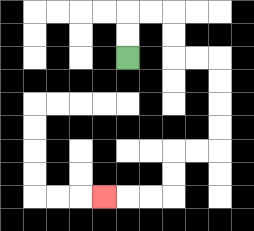{'start': '[5, 2]', 'end': '[4, 8]', 'path_directions': 'U,U,R,R,D,D,R,R,D,D,D,D,L,L,D,D,L,L,L', 'path_coordinates': '[[5, 2], [5, 1], [5, 0], [6, 0], [7, 0], [7, 1], [7, 2], [8, 2], [9, 2], [9, 3], [9, 4], [9, 5], [9, 6], [8, 6], [7, 6], [7, 7], [7, 8], [6, 8], [5, 8], [4, 8]]'}